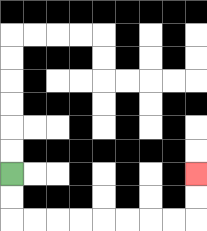{'start': '[0, 7]', 'end': '[8, 7]', 'path_directions': 'D,D,R,R,R,R,R,R,R,R,U,U', 'path_coordinates': '[[0, 7], [0, 8], [0, 9], [1, 9], [2, 9], [3, 9], [4, 9], [5, 9], [6, 9], [7, 9], [8, 9], [8, 8], [8, 7]]'}